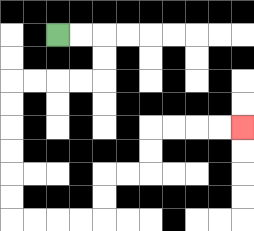{'start': '[2, 1]', 'end': '[10, 5]', 'path_directions': 'R,R,D,D,L,L,L,L,D,D,D,D,D,D,R,R,R,R,U,U,R,R,U,U,R,R,R,R', 'path_coordinates': '[[2, 1], [3, 1], [4, 1], [4, 2], [4, 3], [3, 3], [2, 3], [1, 3], [0, 3], [0, 4], [0, 5], [0, 6], [0, 7], [0, 8], [0, 9], [1, 9], [2, 9], [3, 9], [4, 9], [4, 8], [4, 7], [5, 7], [6, 7], [6, 6], [6, 5], [7, 5], [8, 5], [9, 5], [10, 5]]'}